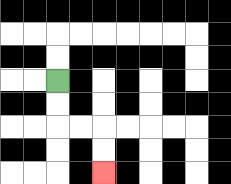{'start': '[2, 3]', 'end': '[4, 7]', 'path_directions': 'D,D,R,R,D,D', 'path_coordinates': '[[2, 3], [2, 4], [2, 5], [3, 5], [4, 5], [4, 6], [4, 7]]'}